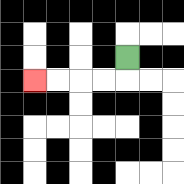{'start': '[5, 2]', 'end': '[1, 3]', 'path_directions': 'D,L,L,L,L', 'path_coordinates': '[[5, 2], [5, 3], [4, 3], [3, 3], [2, 3], [1, 3]]'}